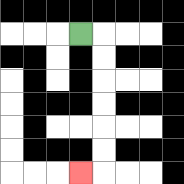{'start': '[3, 1]', 'end': '[3, 7]', 'path_directions': 'R,D,D,D,D,D,D,L', 'path_coordinates': '[[3, 1], [4, 1], [4, 2], [4, 3], [4, 4], [4, 5], [4, 6], [4, 7], [3, 7]]'}